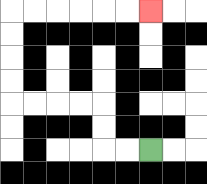{'start': '[6, 6]', 'end': '[6, 0]', 'path_directions': 'L,L,U,U,L,L,L,L,U,U,U,U,R,R,R,R,R,R', 'path_coordinates': '[[6, 6], [5, 6], [4, 6], [4, 5], [4, 4], [3, 4], [2, 4], [1, 4], [0, 4], [0, 3], [0, 2], [0, 1], [0, 0], [1, 0], [2, 0], [3, 0], [4, 0], [5, 0], [6, 0]]'}